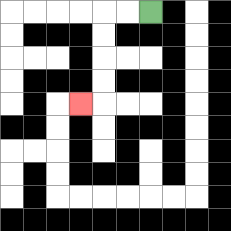{'start': '[6, 0]', 'end': '[3, 4]', 'path_directions': 'L,L,D,D,D,D,L', 'path_coordinates': '[[6, 0], [5, 0], [4, 0], [4, 1], [4, 2], [4, 3], [4, 4], [3, 4]]'}